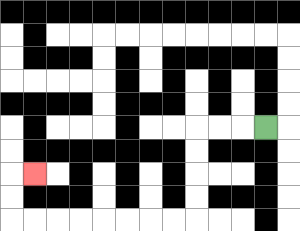{'start': '[11, 5]', 'end': '[1, 7]', 'path_directions': 'L,L,L,D,D,D,D,L,L,L,L,L,L,L,L,U,U,R', 'path_coordinates': '[[11, 5], [10, 5], [9, 5], [8, 5], [8, 6], [8, 7], [8, 8], [8, 9], [7, 9], [6, 9], [5, 9], [4, 9], [3, 9], [2, 9], [1, 9], [0, 9], [0, 8], [0, 7], [1, 7]]'}